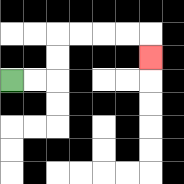{'start': '[0, 3]', 'end': '[6, 2]', 'path_directions': 'R,R,U,U,R,R,R,R,D', 'path_coordinates': '[[0, 3], [1, 3], [2, 3], [2, 2], [2, 1], [3, 1], [4, 1], [5, 1], [6, 1], [6, 2]]'}